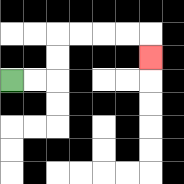{'start': '[0, 3]', 'end': '[6, 2]', 'path_directions': 'R,R,U,U,R,R,R,R,D', 'path_coordinates': '[[0, 3], [1, 3], [2, 3], [2, 2], [2, 1], [3, 1], [4, 1], [5, 1], [6, 1], [6, 2]]'}